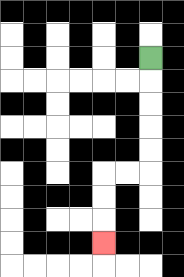{'start': '[6, 2]', 'end': '[4, 10]', 'path_directions': 'D,D,D,D,D,L,L,D,D,D', 'path_coordinates': '[[6, 2], [6, 3], [6, 4], [6, 5], [6, 6], [6, 7], [5, 7], [4, 7], [4, 8], [4, 9], [4, 10]]'}